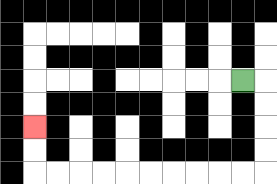{'start': '[10, 3]', 'end': '[1, 5]', 'path_directions': 'R,D,D,D,D,L,L,L,L,L,L,L,L,L,L,U,U', 'path_coordinates': '[[10, 3], [11, 3], [11, 4], [11, 5], [11, 6], [11, 7], [10, 7], [9, 7], [8, 7], [7, 7], [6, 7], [5, 7], [4, 7], [3, 7], [2, 7], [1, 7], [1, 6], [1, 5]]'}